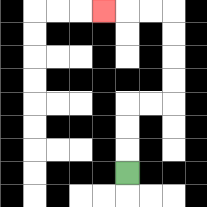{'start': '[5, 7]', 'end': '[4, 0]', 'path_directions': 'U,U,U,R,R,U,U,U,U,L,L,L', 'path_coordinates': '[[5, 7], [5, 6], [5, 5], [5, 4], [6, 4], [7, 4], [7, 3], [7, 2], [7, 1], [7, 0], [6, 0], [5, 0], [4, 0]]'}